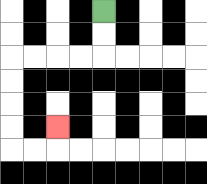{'start': '[4, 0]', 'end': '[2, 5]', 'path_directions': 'D,D,L,L,L,L,D,D,D,D,R,R,U', 'path_coordinates': '[[4, 0], [4, 1], [4, 2], [3, 2], [2, 2], [1, 2], [0, 2], [0, 3], [0, 4], [0, 5], [0, 6], [1, 6], [2, 6], [2, 5]]'}